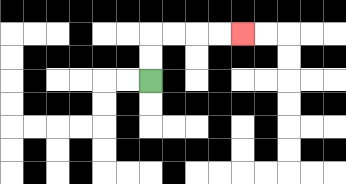{'start': '[6, 3]', 'end': '[10, 1]', 'path_directions': 'U,U,R,R,R,R', 'path_coordinates': '[[6, 3], [6, 2], [6, 1], [7, 1], [8, 1], [9, 1], [10, 1]]'}